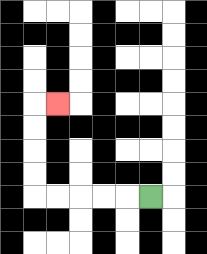{'start': '[6, 8]', 'end': '[2, 4]', 'path_directions': 'L,L,L,L,L,U,U,U,U,R', 'path_coordinates': '[[6, 8], [5, 8], [4, 8], [3, 8], [2, 8], [1, 8], [1, 7], [1, 6], [1, 5], [1, 4], [2, 4]]'}